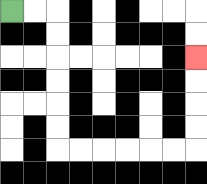{'start': '[0, 0]', 'end': '[8, 2]', 'path_directions': 'R,R,D,D,D,D,D,D,R,R,R,R,R,R,U,U,U,U', 'path_coordinates': '[[0, 0], [1, 0], [2, 0], [2, 1], [2, 2], [2, 3], [2, 4], [2, 5], [2, 6], [3, 6], [4, 6], [5, 6], [6, 6], [7, 6], [8, 6], [8, 5], [8, 4], [8, 3], [8, 2]]'}